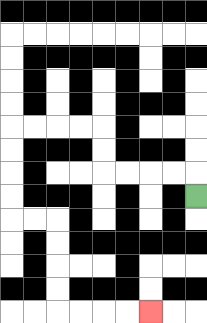{'start': '[8, 8]', 'end': '[6, 13]', 'path_directions': 'U,L,L,L,L,U,U,L,L,L,L,D,D,D,D,R,R,D,D,D,D,R,R,R,R', 'path_coordinates': '[[8, 8], [8, 7], [7, 7], [6, 7], [5, 7], [4, 7], [4, 6], [4, 5], [3, 5], [2, 5], [1, 5], [0, 5], [0, 6], [0, 7], [0, 8], [0, 9], [1, 9], [2, 9], [2, 10], [2, 11], [2, 12], [2, 13], [3, 13], [4, 13], [5, 13], [6, 13]]'}